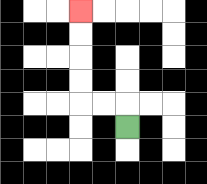{'start': '[5, 5]', 'end': '[3, 0]', 'path_directions': 'U,L,L,U,U,U,U', 'path_coordinates': '[[5, 5], [5, 4], [4, 4], [3, 4], [3, 3], [3, 2], [3, 1], [3, 0]]'}